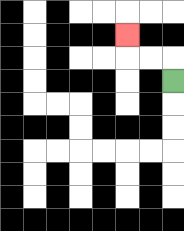{'start': '[7, 3]', 'end': '[5, 1]', 'path_directions': 'U,L,L,U', 'path_coordinates': '[[7, 3], [7, 2], [6, 2], [5, 2], [5, 1]]'}